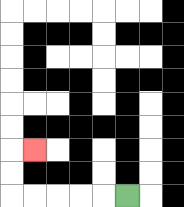{'start': '[5, 8]', 'end': '[1, 6]', 'path_directions': 'L,L,L,L,L,U,U,R', 'path_coordinates': '[[5, 8], [4, 8], [3, 8], [2, 8], [1, 8], [0, 8], [0, 7], [0, 6], [1, 6]]'}